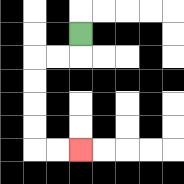{'start': '[3, 1]', 'end': '[3, 6]', 'path_directions': 'D,L,L,D,D,D,D,R,R', 'path_coordinates': '[[3, 1], [3, 2], [2, 2], [1, 2], [1, 3], [1, 4], [1, 5], [1, 6], [2, 6], [3, 6]]'}